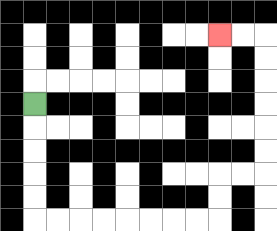{'start': '[1, 4]', 'end': '[9, 1]', 'path_directions': 'D,D,D,D,D,R,R,R,R,R,R,R,R,U,U,R,R,U,U,U,U,U,U,L,L', 'path_coordinates': '[[1, 4], [1, 5], [1, 6], [1, 7], [1, 8], [1, 9], [2, 9], [3, 9], [4, 9], [5, 9], [6, 9], [7, 9], [8, 9], [9, 9], [9, 8], [9, 7], [10, 7], [11, 7], [11, 6], [11, 5], [11, 4], [11, 3], [11, 2], [11, 1], [10, 1], [9, 1]]'}